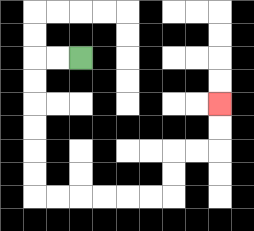{'start': '[3, 2]', 'end': '[9, 4]', 'path_directions': 'L,L,D,D,D,D,D,D,R,R,R,R,R,R,U,U,R,R,U,U', 'path_coordinates': '[[3, 2], [2, 2], [1, 2], [1, 3], [1, 4], [1, 5], [1, 6], [1, 7], [1, 8], [2, 8], [3, 8], [4, 8], [5, 8], [6, 8], [7, 8], [7, 7], [7, 6], [8, 6], [9, 6], [9, 5], [9, 4]]'}